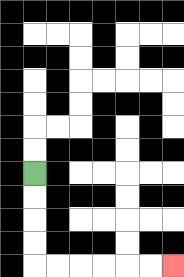{'start': '[1, 7]', 'end': '[7, 11]', 'path_directions': 'D,D,D,D,R,R,R,R,R,R', 'path_coordinates': '[[1, 7], [1, 8], [1, 9], [1, 10], [1, 11], [2, 11], [3, 11], [4, 11], [5, 11], [6, 11], [7, 11]]'}